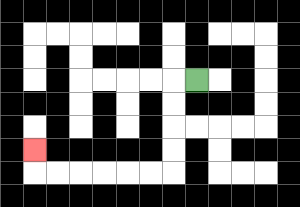{'start': '[8, 3]', 'end': '[1, 6]', 'path_directions': 'L,D,D,D,D,L,L,L,L,L,L,U', 'path_coordinates': '[[8, 3], [7, 3], [7, 4], [7, 5], [7, 6], [7, 7], [6, 7], [5, 7], [4, 7], [3, 7], [2, 7], [1, 7], [1, 6]]'}